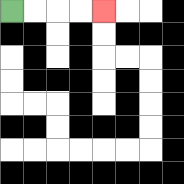{'start': '[0, 0]', 'end': '[4, 0]', 'path_directions': 'R,R,R,R', 'path_coordinates': '[[0, 0], [1, 0], [2, 0], [3, 0], [4, 0]]'}